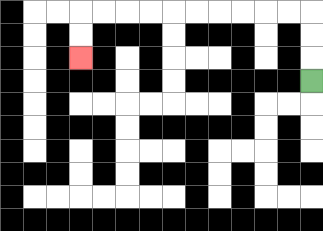{'start': '[13, 3]', 'end': '[3, 2]', 'path_directions': 'U,U,U,L,L,L,L,L,L,L,L,L,L,D,D', 'path_coordinates': '[[13, 3], [13, 2], [13, 1], [13, 0], [12, 0], [11, 0], [10, 0], [9, 0], [8, 0], [7, 0], [6, 0], [5, 0], [4, 0], [3, 0], [3, 1], [3, 2]]'}